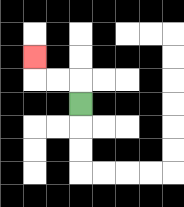{'start': '[3, 4]', 'end': '[1, 2]', 'path_directions': 'U,L,L,U', 'path_coordinates': '[[3, 4], [3, 3], [2, 3], [1, 3], [1, 2]]'}